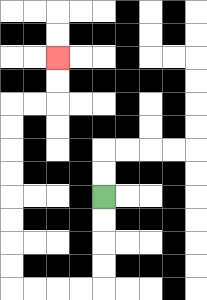{'start': '[4, 8]', 'end': '[2, 2]', 'path_directions': 'D,D,D,D,L,L,L,L,U,U,U,U,U,U,U,U,R,R,U,U', 'path_coordinates': '[[4, 8], [4, 9], [4, 10], [4, 11], [4, 12], [3, 12], [2, 12], [1, 12], [0, 12], [0, 11], [0, 10], [0, 9], [0, 8], [0, 7], [0, 6], [0, 5], [0, 4], [1, 4], [2, 4], [2, 3], [2, 2]]'}